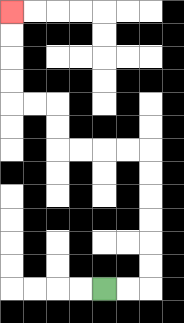{'start': '[4, 12]', 'end': '[0, 0]', 'path_directions': 'R,R,U,U,U,U,U,U,L,L,L,L,U,U,L,L,U,U,U,U', 'path_coordinates': '[[4, 12], [5, 12], [6, 12], [6, 11], [6, 10], [6, 9], [6, 8], [6, 7], [6, 6], [5, 6], [4, 6], [3, 6], [2, 6], [2, 5], [2, 4], [1, 4], [0, 4], [0, 3], [0, 2], [0, 1], [0, 0]]'}